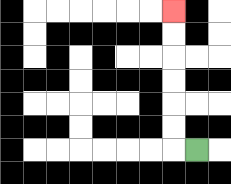{'start': '[8, 6]', 'end': '[7, 0]', 'path_directions': 'L,U,U,U,U,U,U', 'path_coordinates': '[[8, 6], [7, 6], [7, 5], [7, 4], [7, 3], [7, 2], [7, 1], [7, 0]]'}